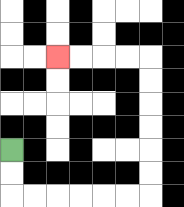{'start': '[0, 6]', 'end': '[2, 2]', 'path_directions': 'D,D,R,R,R,R,R,R,U,U,U,U,U,U,L,L,L,L', 'path_coordinates': '[[0, 6], [0, 7], [0, 8], [1, 8], [2, 8], [3, 8], [4, 8], [5, 8], [6, 8], [6, 7], [6, 6], [6, 5], [6, 4], [6, 3], [6, 2], [5, 2], [4, 2], [3, 2], [2, 2]]'}